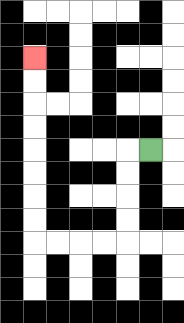{'start': '[6, 6]', 'end': '[1, 2]', 'path_directions': 'L,D,D,D,D,L,L,L,L,U,U,U,U,U,U,U,U', 'path_coordinates': '[[6, 6], [5, 6], [5, 7], [5, 8], [5, 9], [5, 10], [4, 10], [3, 10], [2, 10], [1, 10], [1, 9], [1, 8], [1, 7], [1, 6], [1, 5], [1, 4], [1, 3], [1, 2]]'}